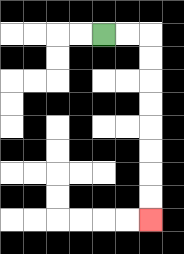{'start': '[4, 1]', 'end': '[6, 9]', 'path_directions': 'R,R,D,D,D,D,D,D,D,D', 'path_coordinates': '[[4, 1], [5, 1], [6, 1], [6, 2], [6, 3], [6, 4], [6, 5], [6, 6], [6, 7], [6, 8], [6, 9]]'}